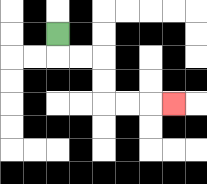{'start': '[2, 1]', 'end': '[7, 4]', 'path_directions': 'D,R,R,D,D,R,R,R', 'path_coordinates': '[[2, 1], [2, 2], [3, 2], [4, 2], [4, 3], [4, 4], [5, 4], [6, 4], [7, 4]]'}